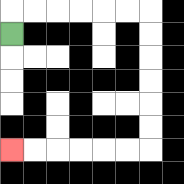{'start': '[0, 1]', 'end': '[0, 6]', 'path_directions': 'U,R,R,R,R,R,R,D,D,D,D,D,D,L,L,L,L,L,L', 'path_coordinates': '[[0, 1], [0, 0], [1, 0], [2, 0], [3, 0], [4, 0], [5, 0], [6, 0], [6, 1], [6, 2], [6, 3], [6, 4], [6, 5], [6, 6], [5, 6], [4, 6], [3, 6], [2, 6], [1, 6], [0, 6]]'}